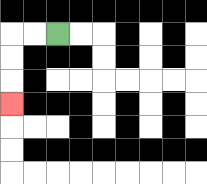{'start': '[2, 1]', 'end': '[0, 4]', 'path_directions': 'L,L,D,D,D', 'path_coordinates': '[[2, 1], [1, 1], [0, 1], [0, 2], [0, 3], [0, 4]]'}